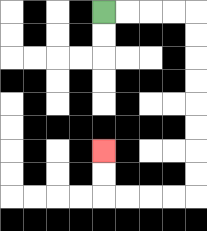{'start': '[4, 0]', 'end': '[4, 6]', 'path_directions': 'R,R,R,R,D,D,D,D,D,D,D,D,L,L,L,L,U,U', 'path_coordinates': '[[4, 0], [5, 0], [6, 0], [7, 0], [8, 0], [8, 1], [8, 2], [8, 3], [8, 4], [8, 5], [8, 6], [8, 7], [8, 8], [7, 8], [6, 8], [5, 8], [4, 8], [4, 7], [4, 6]]'}